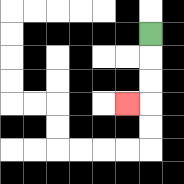{'start': '[6, 1]', 'end': '[5, 4]', 'path_directions': 'D,D,D,L', 'path_coordinates': '[[6, 1], [6, 2], [6, 3], [6, 4], [5, 4]]'}